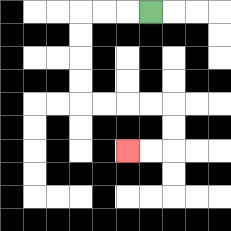{'start': '[6, 0]', 'end': '[5, 6]', 'path_directions': 'L,L,L,D,D,D,D,R,R,R,R,D,D,L,L', 'path_coordinates': '[[6, 0], [5, 0], [4, 0], [3, 0], [3, 1], [3, 2], [3, 3], [3, 4], [4, 4], [5, 4], [6, 4], [7, 4], [7, 5], [7, 6], [6, 6], [5, 6]]'}